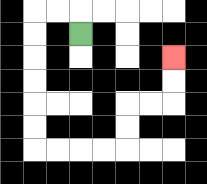{'start': '[3, 1]', 'end': '[7, 2]', 'path_directions': 'U,L,L,D,D,D,D,D,D,R,R,R,R,U,U,R,R,U,U', 'path_coordinates': '[[3, 1], [3, 0], [2, 0], [1, 0], [1, 1], [1, 2], [1, 3], [1, 4], [1, 5], [1, 6], [2, 6], [3, 6], [4, 6], [5, 6], [5, 5], [5, 4], [6, 4], [7, 4], [7, 3], [7, 2]]'}